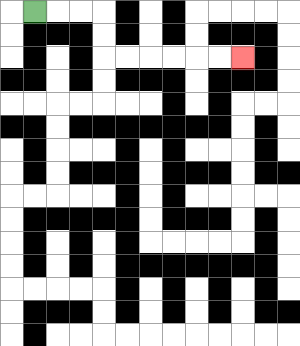{'start': '[1, 0]', 'end': '[10, 2]', 'path_directions': 'R,R,R,D,D,R,R,R,R,R,R', 'path_coordinates': '[[1, 0], [2, 0], [3, 0], [4, 0], [4, 1], [4, 2], [5, 2], [6, 2], [7, 2], [8, 2], [9, 2], [10, 2]]'}